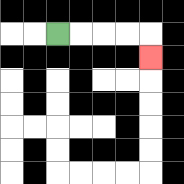{'start': '[2, 1]', 'end': '[6, 2]', 'path_directions': 'R,R,R,R,D', 'path_coordinates': '[[2, 1], [3, 1], [4, 1], [5, 1], [6, 1], [6, 2]]'}